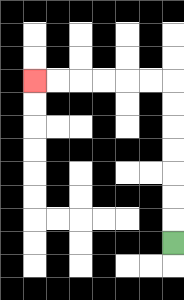{'start': '[7, 10]', 'end': '[1, 3]', 'path_directions': 'U,U,U,U,U,U,U,L,L,L,L,L,L', 'path_coordinates': '[[7, 10], [7, 9], [7, 8], [7, 7], [7, 6], [7, 5], [7, 4], [7, 3], [6, 3], [5, 3], [4, 3], [3, 3], [2, 3], [1, 3]]'}